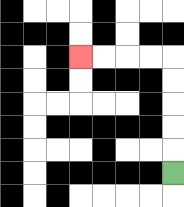{'start': '[7, 7]', 'end': '[3, 2]', 'path_directions': 'U,U,U,U,U,L,L,L,L', 'path_coordinates': '[[7, 7], [7, 6], [7, 5], [7, 4], [7, 3], [7, 2], [6, 2], [5, 2], [4, 2], [3, 2]]'}